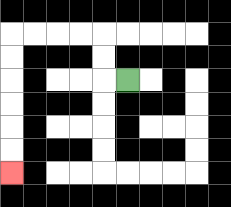{'start': '[5, 3]', 'end': '[0, 7]', 'path_directions': 'L,U,U,L,L,L,L,D,D,D,D,D,D', 'path_coordinates': '[[5, 3], [4, 3], [4, 2], [4, 1], [3, 1], [2, 1], [1, 1], [0, 1], [0, 2], [0, 3], [0, 4], [0, 5], [0, 6], [0, 7]]'}